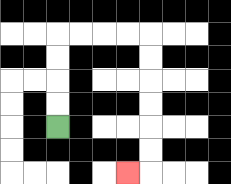{'start': '[2, 5]', 'end': '[5, 7]', 'path_directions': 'U,U,U,U,R,R,R,R,D,D,D,D,D,D,L', 'path_coordinates': '[[2, 5], [2, 4], [2, 3], [2, 2], [2, 1], [3, 1], [4, 1], [5, 1], [6, 1], [6, 2], [6, 3], [6, 4], [6, 5], [6, 6], [6, 7], [5, 7]]'}